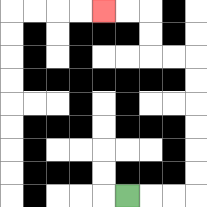{'start': '[5, 8]', 'end': '[4, 0]', 'path_directions': 'R,R,R,U,U,U,U,U,U,L,L,U,U,L,L', 'path_coordinates': '[[5, 8], [6, 8], [7, 8], [8, 8], [8, 7], [8, 6], [8, 5], [8, 4], [8, 3], [8, 2], [7, 2], [6, 2], [6, 1], [6, 0], [5, 0], [4, 0]]'}